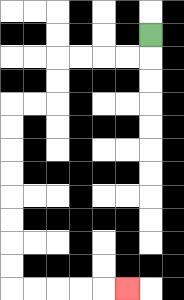{'start': '[6, 1]', 'end': '[5, 12]', 'path_directions': 'D,L,L,L,L,D,D,L,L,D,D,D,D,D,D,D,D,R,R,R,R,R', 'path_coordinates': '[[6, 1], [6, 2], [5, 2], [4, 2], [3, 2], [2, 2], [2, 3], [2, 4], [1, 4], [0, 4], [0, 5], [0, 6], [0, 7], [0, 8], [0, 9], [0, 10], [0, 11], [0, 12], [1, 12], [2, 12], [3, 12], [4, 12], [5, 12]]'}